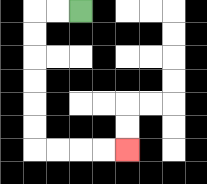{'start': '[3, 0]', 'end': '[5, 6]', 'path_directions': 'L,L,D,D,D,D,D,D,R,R,R,R', 'path_coordinates': '[[3, 0], [2, 0], [1, 0], [1, 1], [1, 2], [1, 3], [1, 4], [1, 5], [1, 6], [2, 6], [3, 6], [4, 6], [5, 6]]'}